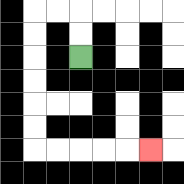{'start': '[3, 2]', 'end': '[6, 6]', 'path_directions': 'U,U,L,L,D,D,D,D,D,D,R,R,R,R,R', 'path_coordinates': '[[3, 2], [3, 1], [3, 0], [2, 0], [1, 0], [1, 1], [1, 2], [1, 3], [1, 4], [1, 5], [1, 6], [2, 6], [3, 6], [4, 6], [5, 6], [6, 6]]'}